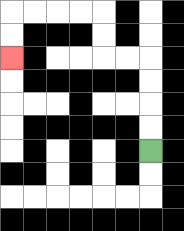{'start': '[6, 6]', 'end': '[0, 2]', 'path_directions': 'U,U,U,U,L,L,U,U,L,L,L,L,D,D', 'path_coordinates': '[[6, 6], [6, 5], [6, 4], [6, 3], [6, 2], [5, 2], [4, 2], [4, 1], [4, 0], [3, 0], [2, 0], [1, 0], [0, 0], [0, 1], [0, 2]]'}